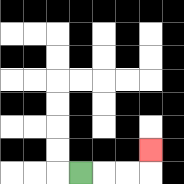{'start': '[3, 7]', 'end': '[6, 6]', 'path_directions': 'R,R,R,U', 'path_coordinates': '[[3, 7], [4, 7], [5, 7], [6, 7], [6, 6]]'}